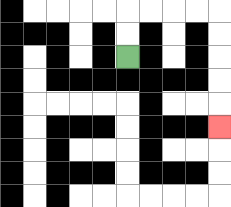{'start': '[5, 2]', 'end': '[9, 5]', 'path_directions': 'U,U,R,R,R,R,D,D,D,D,D', 'path_coordinates': '[[5, 2], [5, 1], [5, 0], [6, 0], [7, 0], [8, 0], [9, 0], [9, 1], [9, 2], [9, 3], [9, 4], [9, 5]]'}